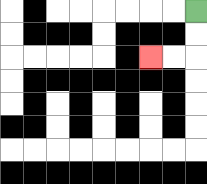{'start': '[8, 0]', 'end': '[6, 2]', 'path_directions': 'D,D,L,L', 'path_coordinates': '[[8, 0], [8, 1], [8, 2], [7, 2], [6, 2]]'}